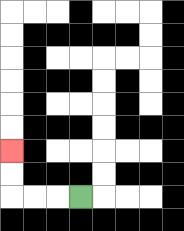{'start': '[3, 8]', 'end': '[0, 6]', 'path_directions': 'L,L,L,U,U', 'path_coordinates': '[[3, 8], [2, 8], [1, 8], [0, 8], [0, 7], [0, 6]]'}